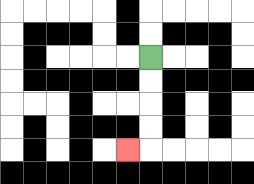{'start': '[6, 2]', 'end': '[5, 6]', 'path_directions': 'D,D,D,D,L', 'path_coordinates': '[[6, 2], [6, 3], [6, 4], [6, 5], [6, 6], [5, 6]]'}